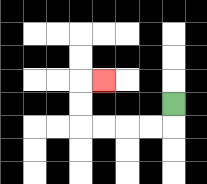{'start': '[7, 4]', 'end': '[4, 3]', 'path_directions': 'D,L,L,L,L,U,U,R', 'path_coordinates': '[[7, 4], [7, 5], [6, 5], [5, 5], [4, 5], [3, 5], [3, 4], [3, 3], [4, 3]]'}